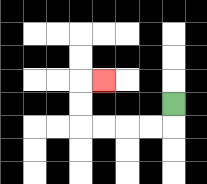{'start': '[7, 4]', 'end': '[4, 3]', 'path_directions': 'D,L,L,L,L,U,U,R', 'path_coordinates': '[[7, 4], [7, 5], [6, 5], [5, 5], [4, 5], [3, 5], [3, 4], [3, 3], [4, 3]]'}